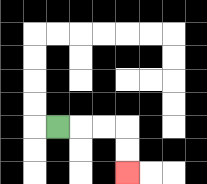{'start': '[2, 5]', 'end': '[5, 7]', 'path_directions': 'R,R,R,D,D', 'path_coordinates': '[[2, 5], [3, 5], [4, 5], [5, 5], [5, 6], [5, 7]]'}